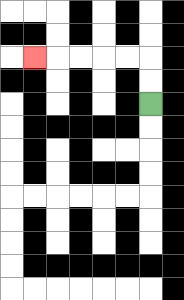{'start': '[6, 4]', 'end': '[1, 2]', 'path_directions': 'U,U,L,L,L,L,L', 'path_coordinates': '[[6, 4], [6, 3], [6, 2], [5, 2], [4, 2], [3, 2], [2, 2], [1, 2]]'}